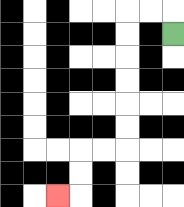{'start': '[7, 1]', 'end': '[2, 8]', 'path_directions': 'U,L,L,D,D,D,D,D,D,L,L,D,D,L', 'path_coordinates': '[[7, 1], [7, 0], [6, 0], [5, 0], [5, 1], [5, 2], [5, 3], [5, 4], [5, 5], [5, 6], [4, 6], [3, 6], [3, 7], [3, 8], [2, 8]]'}